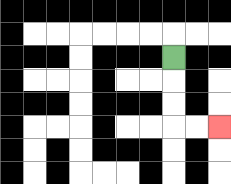{'start': '[7, 2]', 'end': '[9, 5]', 'path_directions': 'D,D,D,R,R', 'path_coordinates': '[[7, 2], [7, 3], [7, 4], [7, 5], [8, 5], [9, 5]]'}